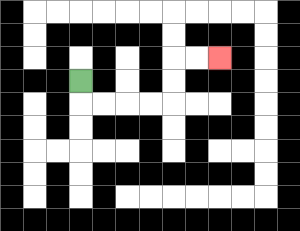{'start': '[3, 3]', 'end': '[9, 2]', 'path_directions': 'D,R,R,R,R,U,U,R,R', 'path_coordinates': '[[3, 3], [3, 4], [4, 4], [5, 4], [6, 4], [7, 4], [7, 3], [7, 2], [8, 2], [9, 2]]'}